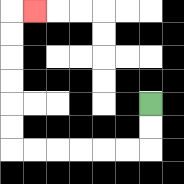{'start': '[6, 4]', 'end': '[1, 0]', 'path_directions': 'D,D,L,L,L,L,L,L,U,U,U,U,U,U,R', 'path_coordinates': '[[6, 4], [6, 5], [6, 6], [5, 6], [4, 6], [3, 6], [2, 6], [1, 6], [0, 6], [0, 5], [0, 4], [0, 3], [0, 2], [0, 1], [0, 0], [1, 0]]'}